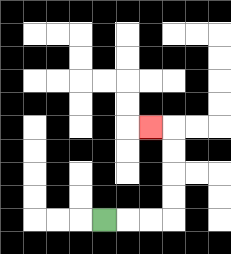{'start': '[4, 9]', 'end': '[6, 5]', 'path_directions': 'R,R,R,U,U,U,U,L', 'path_coordinates': '[[4, 9], [5, 9], [6, 9], [7, 9], [7, 8], [7, 7], [7, 6], [7, 5], [6, 5]]'}